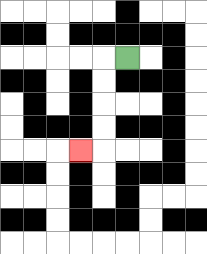{'start': '[5, 2]', 'end': '[3, 6]', 'path_directions': 'L,D,D,D,D,L', 'path_coordinates': '[[5, 2], [4, 2], [4, 3], [4, 4], [4, 5], [4, 6], [3, 6]]'}